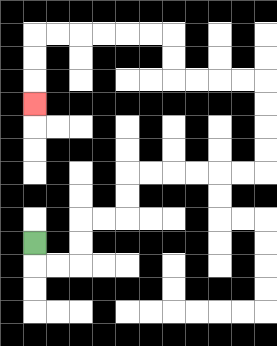{'start': '[1, 10]', 'end': '[1, 4]', 'path_directions': 'D,R,R,U,U,R,R,U,U,R,R,R,R,R,R,U,U,U,U,L,L,L,L,U,U,L,L,L,L,L,L,D,D,D', 'path_coordinates': '[[1, 10], [1, 11], [2, 11], [3, 11], [3, 10], [3, 9], [4, 9], [5, 9], [5, 8], [5, 7], [6, 7], [7, 7], [8, 7], [9, 7], [10, 7], [11, 7], [11, 6], [11, 5], [11, 4], [11, 3], [10, 3], [9, 3], [8, 3], [7, 3], [7, 2], [7, 1], [6, 1], [5, 1], [4, 1], [3, 1], [2, 1], [1, 1], [1, 2], [1, 3], [1, 4]]'}